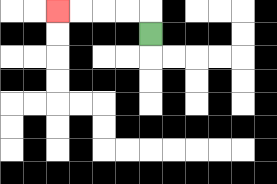{'start': '[6, 1]', 'end': '[2, 0]', 'path_directions': 'U,L,L,L,L', 'path_coordinates': '[[6, 1], [6, 0], [5, 0], [4, 0], [3, 0], [2, 0]]'}